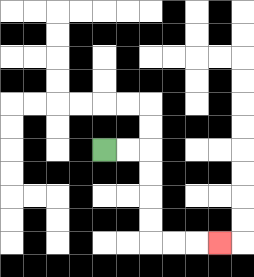{'start': '[4, 6]', 'end': '[9, 10]', 'path_directions': 'R,R,D,D,D,D,R,R,R', 'path_coordinates': '[[4, 6], [5, 6], [6, 6], [6, 7], [6, 8], [6, 9], [6, 10], [7, 10], [8, 10], [9, 10]]'}